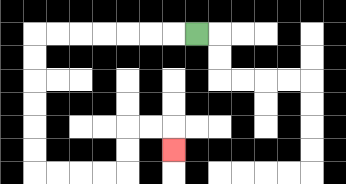{'start': '[8, 1]', 'end': '[7, 6]', 'path_directions': 'L,L,L,L,L,L,L,D,D,D,D,D,D,R,R,R,R,U,U,R,R,D', 'path_coordinates': '[[8, 1], [7, 1], [6, 1], [5, 1], [4, 1], [3, 1], [2, 1], [1, 1], [1, 2], [1, 3], [1, 4], [1, 5], [1, 6], [1, 7], [2, 7], [3, 7], [4, 7], [5, 7], [5, 6], [5, 5], [6, 5], [7, 5], [7, 6]]'}